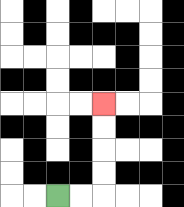{'start': '[2, 8]', 'end': '[4, 4]', 'path_directions': 'R,R,U,U,U,U', 'path_coordinates': '[[2, 8], [3, 8], [4, 8], [4, 7], [4, 6], [4, 5], [4, 4]]'}